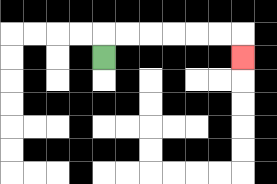{'start': '[4, 2]', 'end': '[10, 2]', 'path_directions': 'U,R,R,R,R,R,R,D', 'path_coordinates': '[[4, 2], [4, 1], [5, 1], [6, 1], [7, 1], [8, 1], [9, 1], [10, 1], [10, 2]]'}